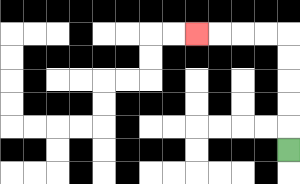{'start': '[12, 6]', 'end': '[8, 1]', 'path_directions': 'U,U,U,U,U,L,L,L,L', 'path_coordinates': '[[12, 6], [12, 5], [12, 4], [12, 3], [12, 2], [12, 1], [11, 1], [10, 1], [9, 1], [8, 1]]'}